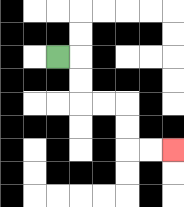{'start': '[2, 2]', 'end': '[7, 6]', 'path_directions': 'R,D,D,R,R,D,D,R,R', 'path_coordinates': '[[2, 2], [3, 2], [3, 3], [3, 4], [4, 4], [5, 4], [5, 5], [5, 6], [6, 6], [7, 6]]'}